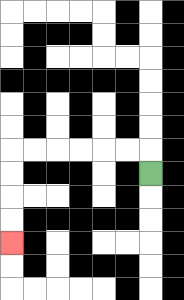{'start': '[6, 7]', 'end': '[0, 10]', 'path_directions': 'U,L,L,L,L,L,L,D,D,D,D', 'path_coordinates': '[[6, 7], [6, 6], [5, 6], [4, 6], [3, 6], [2, 6], [1, 6], [0, 6], [0, 7], [0, 8], [0, 9], [0, 10]]'}